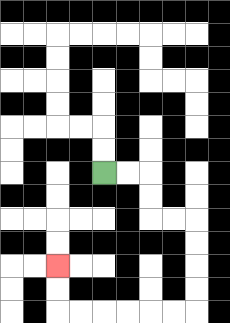{'start': '[4, 7]', 'end': '[2, 11]', 'path_directions': 'R,R,D,D,R,R,D,D,D,D,L,L,L,L,L,L,U,U', 'path_coordinates': '[[4, 7], [5, 7], [6, 7], [6, 8], [6, 9], [7, 9], [8, 9], [8, 10], [8, 11], [8, 12], [8, 13], [7, 13], [6, 13], [5, 13], [4, 13], [3, 13], [2, 13], [2, 12], [2, 11]]'}